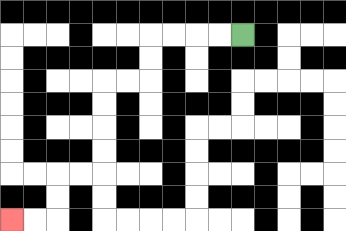{'start': '[10, 1]', 'end': '[0, 9]', 'path_directions': 'L,L,L,L,D,D,L,L,D,D,D,D,L,L,D,D,L,L', 'path_coordinates': '[[10, 1], [9, 1], [8, 1], [7, 1], [6, 1], [6, 2], [6, 3], [5, 3], [4, 3], [4, 4], [4, 5], [4, 6], [4, 7], [3, 7], [2, 7], [2, 8], [2, 9], [1, 9], [0, 9]]'}